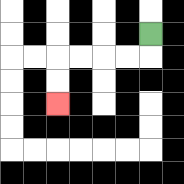{'start': '[6, 1]', 'end': '[2, 4]', 'path_directions': 'D,L,L,L,L,D,D', 'path_coordinates': '[[6, 1], [6, 2], [5, 2], [4, 2], [3, 2], [2, 2], [2, 3], [2, 4]]'}